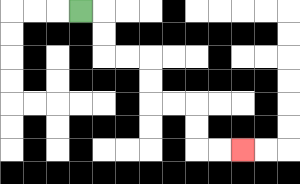{'start': '[3, 0]', 'end': '[10, 6]', 'path_directions': 'R,D,D,R,R,D,D,R,R,D,D,R,R', 'path_coordinates': '[[3, 0], [4, 0], [4, 1], [4, 2], [5, 2], [6, 2], [6, 3], [6, 4], [7, 4], [8, 4], [8, 5], [8, 6], [9, 6], [10, 6]]'}